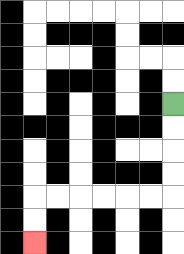{'start': '[7, 4]', 'end': '[1, 10]', 'path_directions': 'D,D,D,D,L,L,L,L,L,L,D,D', 'path_coordinates': '[[7, 4], [7, 5], [7, 6], [7, 7], [7, 8], [6, 8], [5, 8], [4, 8], [3, 8], [2, 8], [1, 8], [1, 9], [1, 10]]'}